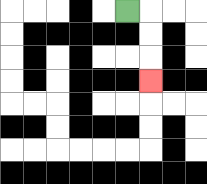{'start': '[5, 0]', 'end': '[6, 3]', 'path_directions': 'R,D,D,D', 'path_coordinates': '[[5, 0], [6, 0], [6, 1], [6, 2], [6, 3]]'}